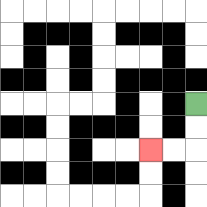{'start': '[8, 4]', 'end': '[6, 6]', 'path_directions': 'D,D,L,L', 'path_coordinates': '[[8, 4], [8, 5], [8, 6], [7, 6], [6, 6]]'}